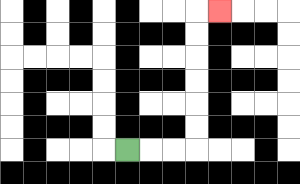{'start': '[5, 6]', 'end': '[9, 0]', 'path_directions': 'R,R,R,U,U,U,U,U,U,R', 'path_coordinates': '[[5, 6], [6, 6], [7, 6], [8, 6], [8, 5], [8, 4], [8, 3], [8, 2], [8, 1], [8, 0], [9, 0]]'}